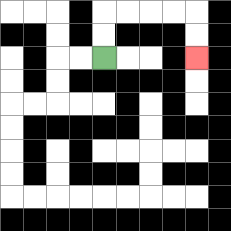{'start': '[4, 2]', 'end': '[8, 2]', 'path_directions': 'U,U,R,R,R,R,D,D', 'path_coordinates': '[[4, 2], [4, 1], [4, 0], [5, 0], [6, 0], [7, 0], [8, 0], [8, 1], [8, 2]]'}